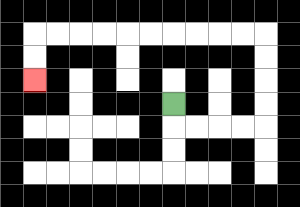{'start': '[7, 4]', 'end': '[1, 3]', 'path_directions': 'D,R,R,R,R,U,U,U,U,L,L,L,L,L,L,L,L,L,L,D,D', 'path_coordinates': '[[7, 4], [7, 5], [8, 5], [9, 5], [10, 5], [11, 5], [11, 4], [11, 3], [11, 2], [11, 1], [10, 1], [9, 1], [8, 1], [7, 1], [6, 1], [5, 1], [4, 1], [3, 1], [2, 1], [1, 1], [1, 2], [1, 3]]'}